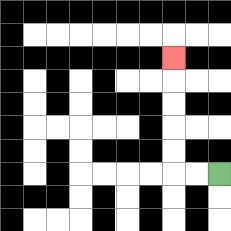{'start': '[9, 7]', 'end': '[7, 2]', 'path_directions': 'L,L,U,U,U,U,U', 'path_coordinates': '[[9, 7], [8, 7], [7, 7], [7, 6], [7, 5], [7, 4], [7, 3], [7, 2]]'}